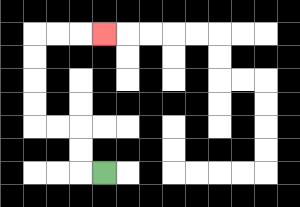{'start': '[4, 7]', 'end': '[4, 1]', 'path_directions': 'L,U,U,L,L,U,U,U,U,R,R,R', 'path_coordinates': '[[4, 7], [3, 7], [3, 6], [3, 5], [2, 5], [1, 5], [1, 4], [1, 3], [1, 2], [1, 1], [2, 1], [3, 1], [4, 1]]'}